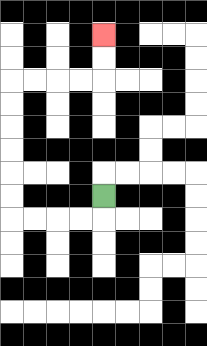{'start': '[4, 8]', 'end': '[4, 1]', 'path_directions': 'D,L,L,L,L,U,U,U,U,U,U,R,R,R,R,U,U', 'path_coordinates': '[[4, 8], [4, 9], [3, 9], [2, 9], [1, 9], [0, 9], [0, 8], [0, 7], [0, 6], [0, 5], [0, 4], [0, 3], [1, 3], [2, 3], [3, 3], [4, 3], [4, 2], [4, 1]]'}